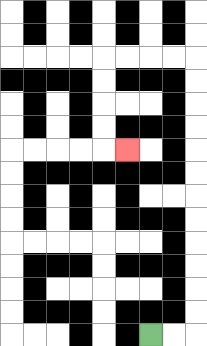{'start': '[6, 14]', 'end': '[5, 6]', 'path_directions': 'R,R,U,U,U,U,U,U,U,U,U,U,U,U,L,L,L,L,D,D,D,D,R', 'path_coordinates': '[[6, 14], [7, 14], [8, 14], [8, 13], [8, 12], [8, 11], [8, 10], [8, 9], [8, 8], [8, 7], [8, 6], [8, 5], [8, 4], [8, 3], [8, 2], [7, 2], [6, 2], [5, 2], [4, 2], [4, 3], [4, 4], [4, 5], [4, 6], [5, 6]]'}